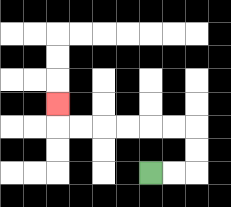{'start': '[6, 7]', 'end': '[2, 4]', 'path_directions': 'R,R,U,U,L,L,L,L,L,L,U', 'path_coordinates': '[[6, 7], [7, 7], [8, 7], [8, 6], [8, 5], [7, 5], [6, 5], [5, 5], [4, 5], [3, 5], [2, 5], [2, 4]]'}